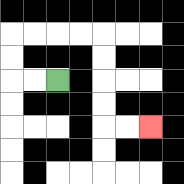{'start': '[2, 3]', 'end': '[6, 5]', 'path_directions': 'L,L,U,U,R,R,R,R,D,D,D,D,R,R', 'path_coordinates': '[[2, 3], [1, 3], [0, 3], [0, 2], [0, 1], [1, 1], [2, 1], [3, 1], [4, 1], [4, 2], [4, 3], [4, 4], [4, 5], [5, 5], [6, 5]]'}